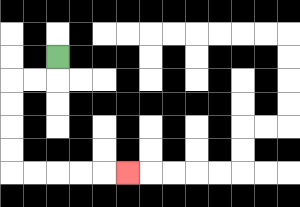{'start': '[2, 2]', 'end': '[5, 7]', 'path_directions': 'D,L,L,D,D,D,D,R,R,R,R,R', 'path_coordinates': '[[2, 2], [2, 3], [1, 3], [0, 3], [0, 4], [0, 5], [0, 6], [0, 7], [1, 7], [2, 7], [3, 7], [4, 7], [5, 7]]'}